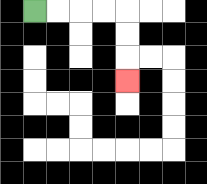{'start': '[1, 0]', 'end': '[5, 3]', 'path_directions': 'R,R,R,R,D,D,D', 'path_coordinates': '[[1, 0], [2, 0], [3, 0], [4, 0], [5, 0], [5, 1], [5, 2], [5, 3]]'}